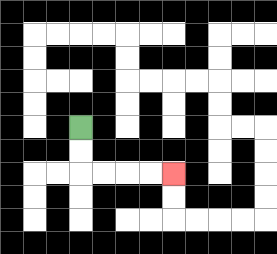{'start': '[3, 5]', 'end': '[7, 7]', 'path_directions': 'D,D,R,R,R,R', 'path_coordinates': '[[3, 5], [3, 6], [3, 7], [4, 7], [5, 7], [6, 7], [7, 7]]'}